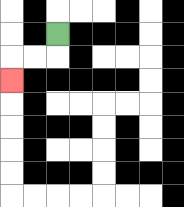{'start': '[2, 1]', 'end': '[0, 3]', 'path_directions': 'D,L,L,D', 'path_coordinates': '[[2, 1], [2, 2], [1, 2], [0, 2], [0, 3]]'}